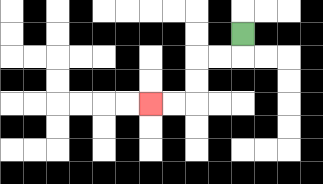{'start': '[10, 1]', 'end': '[6, 4]', 'path_directions': 'D,L,L,D,D,L,L', 'path_coordinates': '[[10, 1], [10, 2], [9, 2], [8, 2], [8, 3], [8, 4], [7, 4], [6, 4]]'}